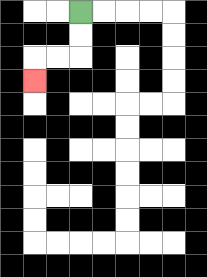{'start': '[3, 0]', 'end': '[1, 3]', 'path_directions': 'D,D,L,L,D', 'path_coordinates': '[[3, 0], [3, 1], [3, 2], [2, 2], [1, 2], [1, 3]]'}